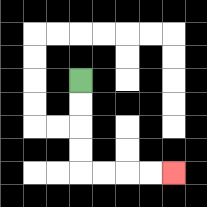{'start': '[3, 3]', 'end': '[7, 7]', 'path_directions': 'D,D,D,D,R,R,R,R', 'path_coordinates': '[[3, 3], [3, 4], [3, 5], [3, 6], [3, 7], [4, 7], [5, 7], [6, 7], [7, 7]]'}